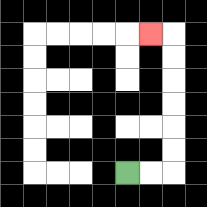{'start': '[5, 7]', 'end': '[6, 1]', 'path_directions': 'R,R,U,U,U,U,U,U,L', 'path_coordinates': '[[5, 7], [6, 7], [7, 7], [7, 6], [7, 5], [7, 4], [7, 3], [7, 2], [7, 1], [6, 1]]'}